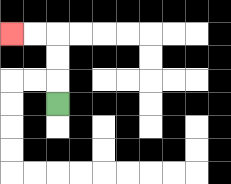{'start': '[2, 4]', 'end': '[0, 1]', 'path_directions': 'U,U,U,L,L', 'path_coordinates': '[[2, 4], [2, 3], [2, 2], [2, 1], [1, 1], [0, 1]]'}